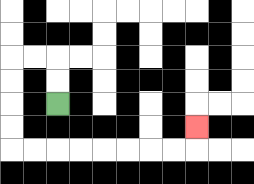{'start': '[2, 4]', 'end': '[8, 5]', 'path_directions': 'U,U,L,L,D,D,D,D,R,R,R,R,R,R,R,R,U', 'path_coordinates': '[[2, 4], [2, 3], [2, 2], [1, 2], [0, 2], [0, 3], [0, 4], [0, 5], [0, 6], [1, 6], [2, 6], [3, 6], [4, 6], [5, 6], [6, 6], [7, 6], [8, 6], [8, 5]]'}